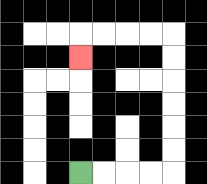{'start': '[3, 7]', 'end': '[3, 2]', 'path_directions': 'R,R,R,R,U,U,U,U,U,U,L,L,L,L,D', 'path_coordinates': '[[3, 7], [4, 7], [5, 7], [6, 7], [7, 7], [7, 6], [7, 5], [7, 4], [7, 3], [7, 2], [7, 1], [6, 1], [5, 1], [4, 1], [3, 1], [3, 2]]'}